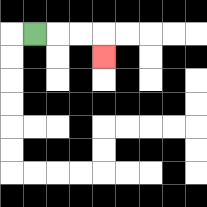{'start': '[1, 1]', 'end': '[4, 2]', 'path_directions': 'R,R,R,D', 'path_coordinates': '[[1, 1], [2, 1], [3, 1], [4, 1], [4, 2]]'}